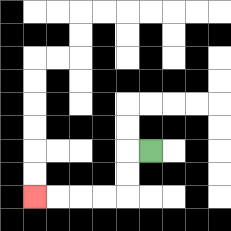{'start': '[6, 6]', 'end': '[1, 8]', 'path_directions': 'L,D,D,L,L,L,L', 'path_coordinates': '[[6, 6], [5, 6], [5, 7], [5, 8], [4, 8], [3, 8], [2, 8], [1, 8]]'}